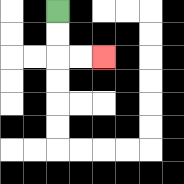{'start': '[2, 0]', 'end': '[4, 2]', 'path_directions': 'D,D,R,R', 'path_coordinates': '[[2, 0], [2, 1], [2, 2], [3, 2], [4, 2]]'}